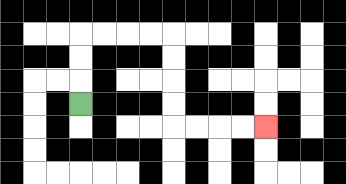{'start': '[3, 4]', 'end': '[11, 5]', 'path_directions': 'U,U,U,R,R,R,R,D,D,D,D,R,R,R,R', 'path_coordinates': '[[3, 4], [3, 3], [3, 2], [3, 1], [4, 1], [5, 1], [6, 1], [7, 1], [7, 2], [7, 3], [7, 4], [7, 5], [8, 5], [9, 5], [10, 5], [11, 5]]'}